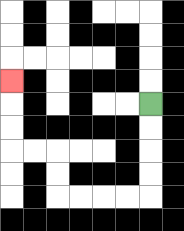{'start': '[6, 4]', 'end': '[0, 3]', 'path_directions': 'D,D,D,D,L,L,L,L,U,U,L,L,U,U,U', 'path_coordinates': '[[6, 4], [6, 5], [6, 6], [6, 7], [6, 8], [5, 8], [4, 8], [3, 8], [2, 8], [2, 7], [2, 6], [1, 6], [0, 6], [0, 5], [0, 4], [0, 3]]'}